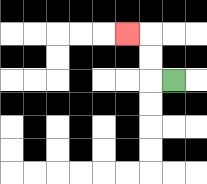{'start': '[7, 3]', 'end': '[5, 1]', 'path_directions': 'L,U,U,L', 'path_coordinates': '[[7, 3], [6, 3], [6, 2], [6, 1], [5, 1]]'}